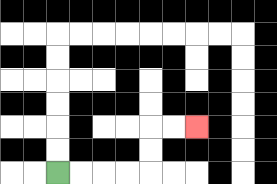{'start': '[2, 7]', 'end': '[8, 5]', 'path_directions': 'R,R,R,R,U,U,R,R', 'path_coordinates': '[[2, 7], [3, 7], [4, 7], [5, 7], [6, 7], [6, 6], [6, 5], [7, 5], [8, 5]]'}